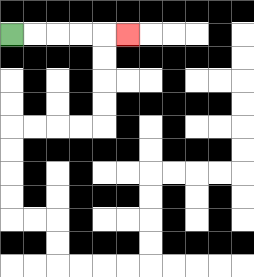{'start': '[0, 1]', 'end': '[5, 1]', 'path_directions': 'R,R,R,R,R', 'path_coordinates': '[[0, 1], [1, 1], [2, 1], [3, 1], [4, 1], [5, 1]]'}